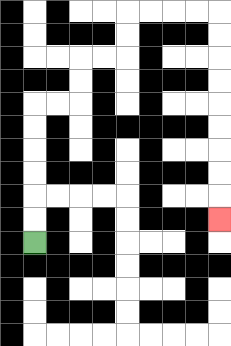{'start': '[1, 10]', 'end': '[9, 9]', 'path_directions': 'U,U,U,U,U,U,R,R,U,U,R,R,U,U,R,R,R,R,D,D,D,D,D,D,D,D,D', 'path_coordinates': '[[1, 10], [1, 9], [1, 8], [1, 7], [1, 6], [1, 5], [1, 4], [2, 4], [3, 4], [3, 3], [3, 2], [4, 2], [5, 2], [5, 1], [5, 0], [6, 0], [7, 0], [8, 0], [9, 0], [9, 1], [9, 2], [9, 3], [9, 4], [9, 5], [9, 6], [9, 7], [9, 8], [9, 9]]'}